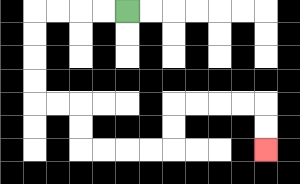{'start': '[5, 0]', 'end': '[11, 6]', 'path_directions': 'L,L,L,L,D,D,D,D,R,R,D,D,R,R,R,R,U,U,R,R,R,R,D,D', 'path_coordinates': '[[5, 0], [4, 0], [3, 0], [2, 0], [1, 0], [1, 1], [1, 2], [1, 3], [1, 4], [2, 4], [3, 4], [3, 5], [3, 6], [4, 6], [5, 6], [6, 6], [7, 6], [7, 5], [7, 4], [8, 4], [9, 4], [10, 4], [11, 4], [11, 5], [11, 6]]'}